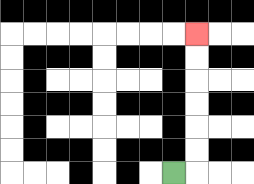{'start': '[7, 7]', 'end': '[8, 1]', 'path_directions': 'R,U,U,U,U,U,U', 'path_coordinates': '[[7, 7], [8, 7], [8, 6], [8, 5], [8, 4], [8, 3], [8, 2], [8, 1]]'}